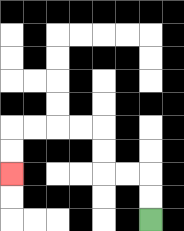{'start': '[6, 9]', 'end': '[0, 7]', 'path_directions': 'U,U,L,L,U,U,L,L,L,L,D,D', 'path_coordinates': '[[6, 9], [6, 8], [6, 7], [5, 7], [4, 7], [4, 6], [4, 5], [3, 5], [2, 5], [1, 5], [0, 5], [0, 6], [0, 7]]'}